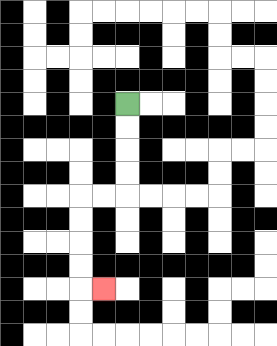{'start': '[5, 4]', 'end': '[4, 12]', 'path_directions': 'D,D,D,D,L,L,D,D,D,D,R', 'path_coordinates': '[[5, 4], [5, 5], [5, 6], [5, 7], [5, 8], [4, 8], [3, 8], [3, 9], [3, 10], [3, 11], [3, 12], [4, 12]]'}